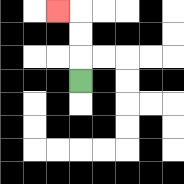{'start': '[3, 3]', 'end': '[2, 0]', 'path_directions': 'U,U,U,L', 'path_coordinates': '[[3, 3], [3, 2], [3, 1], [3, 0], [2, 0]]'}